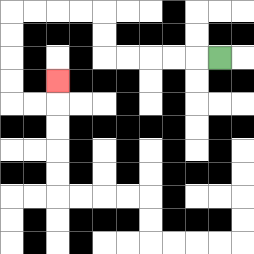{'start': '[9, 2]', 'end': '[2, 3]', 'path_directions': 'L,L,L,L,L,U,U,L,L,L,L,D,D,D,D,R,R,U', 'path_coordinates': '[[9, 2], [8, 2], [7, 2], [6, 2], [5, 2], [4, 2], [4, 1], [4, 0], [3, 0], [2, 0], [1, 0], [0, 0], [0, 1], [0, 2], [0, 3], [0, 4], [1, 4], [2, 4], [2, 3]]'}